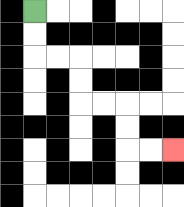{'start': '[1, 0]', 'end': '[7, 6]', 'path_directions': 'D,D,R,R,D,D,R,R,D,D,R,R', 'path_coordinates': '[[1, 0], [1, 1], [1, 2], [2, 2], [3, 2], [3, 3], [3, 4], [4, 4], [5, 4], [5, 5], [5, 6], [6, 6], [7, 6]]'}